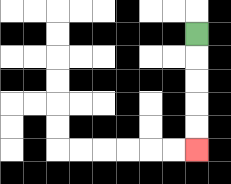{'start': '[8, 1]', 'end': '[8, 6]', 'path_directions': 'D,D,D,D,D', 'path_coordinates': '[[8, 1], [8, 2], [8, 3], [8, 4], [8, 5], [8, 6]]'}